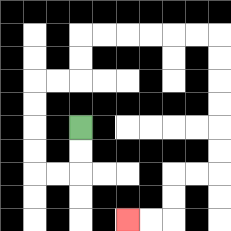{'start': '[3, 5]', 'end': '[5, 9]', 'path_directions': 'D,D,L,L,U,U,U,U,R,R,U,U,R,R,R,R,R,R,D,D,D,D,D,D,L,L,D,D,L,L', 'path_coordinates': '[[3, 5], [3, 6], [3, 7], [2, 7], [1, 7], [1, 6], [1, 5], [1, 4], [1, 3], [2, 3], [3, 3], [3, 2], [3, 1], [4, 1], [5, 1], [6, 1], [7, 1], [8, 1], [9, 1], [9, 2], [9, 3], [9, 4], [9, 5], [9, 6], [9, 7], [8, 7], [7, 7], [7, 8], [7, 9], [6, 9], [5, 9]]'}